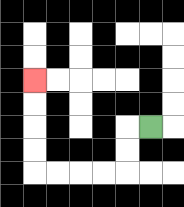{'start': '[6, 5]', 'end': '[1, 3]', 'path_directions': 'L,D,D,L,L,L,L,U,U,U,U', 'path_coordinates': '[[6, 5], [5, 5], [5, 6], [5, 7], [4, 7], [3, 7], [2, 7], [1, 7], [1, 6], [1, 5], [1, 4], [1, 3]]'}